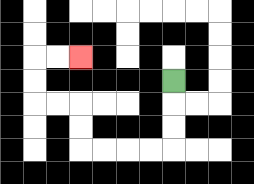{'start': '[7, 3]', 'end': '[3, 2]', 'path_directions': 'D,D,D,L,L,L,L,U,U,L,L,U,U,R,R', 'path_coordinates': '[[7, 3], [7, 4], [7, 5], [7, 6], [6, 6], [5, 6], [4, 6], [3, 6], [3, 5], [3, 4], [2, 4], [1, 4], [1, 3], [1, 2], [2, 2], [3, 2]]'}